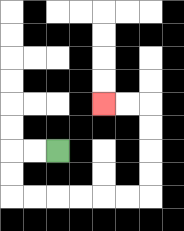{'start': '[2, 6]', 'end': '[4, 4]', 'path_directions': 'L,L,D,D,R,R,R,R,R,R,U,U,U,U,L,L', 'path_coordinates': '[[2, 6], [1, 6], [0, 6], [0, 7], [0, 8], [1, 8], [2, 8], [3, 8], [4, 8], [5, 8], [6, 8], [6, 7], [6, 6], [6, 5], [6, 4], [5, 4], [4, 4]]'}